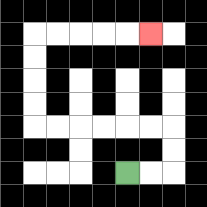{'start': '[5, 7]', 'end': '[6, 1]', 'path_directions': 'R,R,U,U,L,L,L,L,L,L,U,U,U,U,R,R,R,R,R', 'path_coordinates': '[[5, 7], [6, 7], [7, 7], [7, 6], [7, 5], [6, 5], [5, 5], [4, 5], [3, 5], [2, 5], [1, 5], [1, 4], [1, 3], [1, 2], [1, 1], [2, 1], [3, 1], [4, 1], [5, 1], [6, 1]]'}